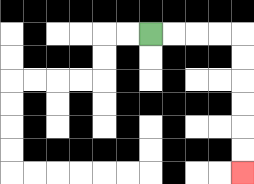{'start': '[6, 1]', 'end': '[10, 7]', 'path_directions': 'R,R,R,R,D,D,D,D,D,D', 'path_coordinates': '[[6, 1], [7, 1], [8, 1], [9, 1], [10, 1], [10, 2], [10, 3], [10, 4], [10, 5], [10, 6], [10, 7]]'}